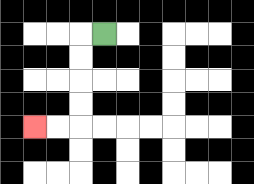{'start': '[4, 1]', 'end': '[1, 5]', 'path_directions': 'L,D,D,D,D,L,L', 'path_coordinates': '[[4, 1], [3, 1], [3, 2], [3, 3], [3, 4], [3, 5], [2, 5], [1, 5]]'}